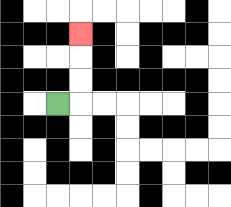{'start': '[2, 4]', 'end': '[3, 1]', 'path_directions': 'R,U,U,U', 'path_coordinates': '[[2, 4], [3, 4], [3, 3], [3, 2], [3, 1]]'}